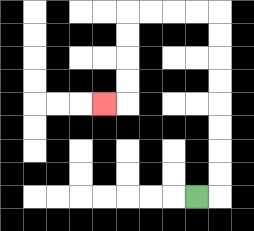{'start': '[8, 8]', 'end': '[4, 4]', 'path_directions': 'R,U,U,U,U,U,U,U,U,L,L,L,L,D,D,D,D,L', 'path_coordinates': '[[8, 8], [9, 8], [9, 7], [9, 6], [9, 5], [9, 4], [9, 3], [9, 2], [9, 1], [9, 0], [8, 0], [7, 0], [6, 0], [5, 0], [5, 1], [5, 2], [5, 3], [5, 4], [4, 4]]'}